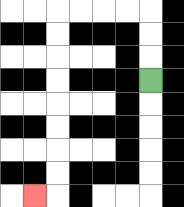{'start': '[6, 3]', 'end': '[1, 8]', 'path_directions': 'U,U,U,L,L,L,L,D,D,D,D,D,D,D,D,L', 'path_coordinates': '[[6, 3], [6, 2], [6, 1], [6, 0], [5, 0], [4, 0], [3, 0], [2, 0], [2, 1], [2, 2], [2, 3], [2, 4], [2, 5], [2, 6], [2, 7], [2, 8], [1, 8]]'}